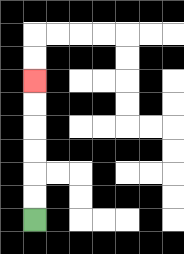{'start': '[1, 9]', 'end': '[1, 3]', 'path_directions': 'U,U,U,U,U,U', 'path_coordinates': '[[1, 9], [1, 8], [1, 7], [1, 6], [1, 5], [1, 4], [1, 3]]'}